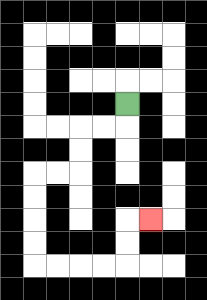{'start': '[5, 4]', 'end': '[6, 9]', 'path_directions': 'D,L,L,D,D,L,L,D,D,D,D,R,R,R,R,U,U,R', 'path_coordinates': '[[5, 4], [5, 5], [4, 5], [3, 5], [3, 6], [3, 7], [2, 7], [1, 7], [1, 8], [1, 9], [1, 10], [1, 11], [2, 11], [3, 11], [4, 11], [5, 11], [5, 10], [5, 9], [6, 9]]'}